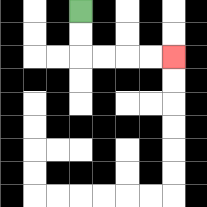{'start': '[3, 0]', 'end': '[7, 2]', 'path_directions': 'D,D,R,R,R,R', 'path_coordinates': '[[3, 0], [3, 1], [3, 2], [4, 2], [5, 2], [6, 2], [7, 2]]'}